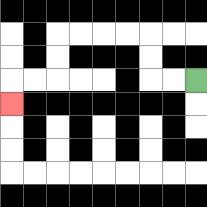{'start': '[8, 3]', 'end': '[0, 4]', 'path_directions': 'L,L,U,U,L,L,L,L,D,D,L,L,D', 'path_coordinates': '[[8, 3], [7, 3], [6, 3], [6, 2], [6, 1], [5, 1], [4, 1], [3, 1], [2, 1], [2, 2], [2, 3], [1, 3], [0, 3], [0, 4]]'}